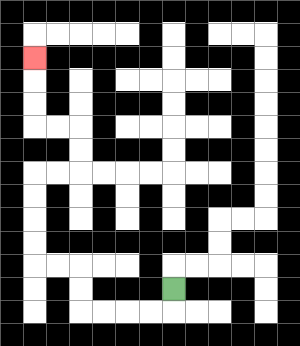{'start': '[7, 12]', 'end': '[1, 2]', 'path_directions': 'D,L,L,L,L,U,U,L,L,U,U,U,U,R,R,U,U,L,L,U,U,U', 'path_coordinates': '[[7, 12], [7, 13], [6, 13], [5, 13], [4, 13], [3, 13], [3, 12], [3, 11], [2, 11], [1, 11], [1, 10], [1, 9], [1, 8], [1, 7], [2, 7], [3, 7], [3, 6], [3, 5], [2, 5], [1, 5], [1, 4], [1, 3], [1, 2]]'}